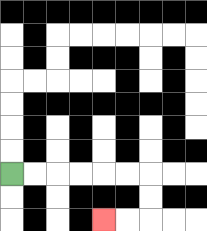{'start': '[0, 7]', 'end': '[4, 9]', 'path_directions': 'R,R,R,R,R,R,D,D,L,L', 'path_coordinates': '[[0, 7], [1, 7], [2, 7], [3, 7], [4, 7], [5, 7], [6, 7], [6, 8], [6, 9], [5, 9], [4, 9]]'}